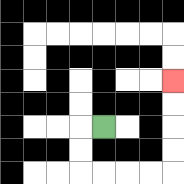{'start': '[4, 5]', 'end': '[7, 3]', 'path_directions': 'L,D,D,R,R,R,R,U,U,U,U', 'path_coordinates': '[[4, 5], [3, 5], [3, 6], [3, 7], [4, 7], [5, 7], [6, 7], [7, 7], [7, 6], [7, 5], [7, 4], [7, 3]]'}